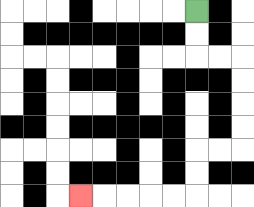{'start': '[8, 0]', 'end': '[3, 8]', 'path_directions': 'D,D,R,R,D,D,D,D,L,L,D,D,L,L,L,L,L', 'path_coordinates': '[[8, 0], [8, 1], [8, 2], [9, 2], [10, 2], [10, 3], [10, 4], [10, 5], [10, 6], [9, 6], [8, 6], [8, 7], [8, 8], [7, 8], [6, 8], [5, 8], [4, 8], [3, 8]]'}